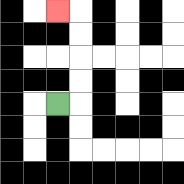{'start': '[2, 4]', 'end': '[2, 0]', 'path_directions': 'R,U,U,U,U,L', 'path_coordinates': '[[2, 4], [3, 4], [3, 3], [3, 2], [3, 1], [3, 0], [2, 0]]'}